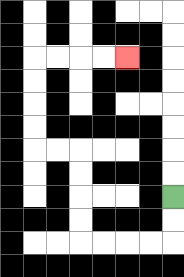{'start': '[7, 8]', 'end': '[5, 2]', 'path_directions': 'D,D,L,L,L,L,U,U,U,U,L,L,U,U,U,U,R,R,R,R', 'path_coordinates': '[[7, 8], [7, 9], [7, 10], [6, 10], [5, 10], [4, 10], [3, 10], [3, 9], [3, 8], [3, 7], [3, 6], [2, 6], [1, 6], [1, 5], [1, 4], [1, 3], [1, 2], [2, 2], [3, 2], [4, 2], [5, 2]]'}